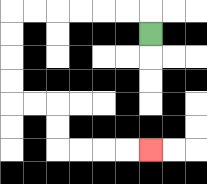{'start': '[6, 1]', 'end': '[6, 6]', 'path_directions': 'U,L,L,L,L,L,L,D,D,D,D,R,R,D,D,R,R,R,R', 'path_coordinates': '[[6, 1], [6, 0], [5, 0], [4, 0], [3, 0], [2, 0], [1, 0], [0, 0], [0, 1], [0, 2], [0, 3], [0, 4], [1, 4], [2, 4], [2, 5], [2, 6], [3, 6], [4, 6], [5, 6], [6, 6]]'}